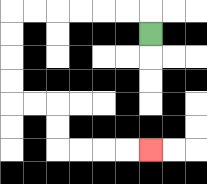{'start': '[6, 1]', 'end': '[6, 6]', 'path_directions': 'U,L,L,L,L,L,L,D,D,D,D,R,R,D,D,R,R,R,R', 'path_coordinates': '[[6, 1], [6, 0], [5, 0], [4, 0], [3, 0], [2, 0], [1, 0], [0, 0], [0, 1], [0, 2], [0, 3], [0, 4], [1, 4], [2, 4], [2, 5], [2, 6], [3, 6], [4, 6], [5, 6], [6, 6]]'}